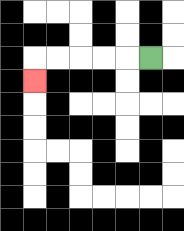{'start': '[6, 2]', 'end': '[1, 3]', 'path_directions': 'L,L,L,L,L,D', 'path_coordinates': '[[6, 2], [5, 2], [4, 2], [3, 2], [2, 2], [1, 2], [1, 3]]'}